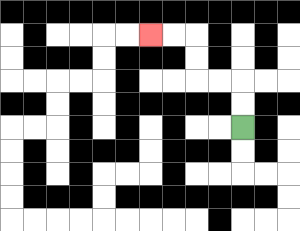{'start': '[10, 5]', 'end': '[6, 1]', 'path_directions': 'U,U,L,L,U,U,L,L', 'path_coordinates': '[[10, 5], [10, 4], [10, 3], [9, 3], [8, 3], [8, 2], [8, 1], [7, 1], [6, 1]]'}